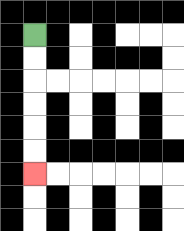{'start': '[1, 1]', 'end': '[1, 7]', 'path_directions': 'D,D,D,D,D,D', 'path_coordinates': '[[1, 1], [1, 2], [1, 3], [1, 4], [1, 5], [1, 6], [1, 7]]'}